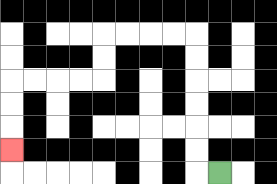{'start': '[9, 7]', 'end': '[0, 6]', 'path_directions': 'L,U,U,U,U,U,U,L,L,L,L,D,D,L,L,L,L,D,D,D', 'path_coordinates': '[[9, 7], [8, 7], [8, 6], [8, 5], [8, 4], [8, 3], [8, 2], [8, 1], [7, 1], [6, 1], [5, 1], [4, 1], [4, 2], [4, 3], [3, 3], [2, 3], [1, 3], [0, 3], [0, 4], [0, 5], [0, 6]]'}